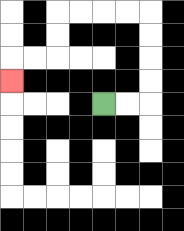{'start': '[4, 4]', 'end': '[0, 3]', 'path_directions': 'R,R,U,U,U,U,L,L,L,L,D,D,L,L,D', 'path_coordinates': '[[4, 4], [5, 4], [6, 4], [6, 3], [6, 2], [6, 1], [6, 0], [5, 0], [4, 0], [3, 0], [2, 0], [2, 1], [2, 2], [1, 2], [0, 2], [0, 3]]'}